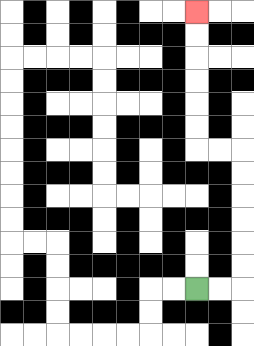{'start': '[8, 12]', 'end': '[8, 0]', 'path_directions': 'R,R,U,U,U,U,U,U,L,L,U,U,U,U,U,U', 'path_coordinates': '[[8, 12], [9, 12], [10, 12], [10, 11], [10, 10], [10, 9], [10, 8], [10, 7], [10, 6], [9, 6], [8, 6], [8, 5], [8, 4], [8, 3], [8, 2], [8, 1], [8, 0]]'}